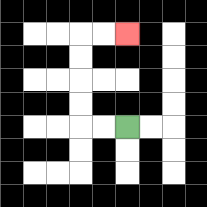{'start': '[5, 5]', 'end': '[5, 1]', 'path_directions': 'L,L,U,U,U,U,R,R', 'path_coordinates': '[[5, 5], [4, 5], [3, 5], [3, 4], [3, 3], [3, 2], [3, 1], [4, 1], [5, 1]]'}